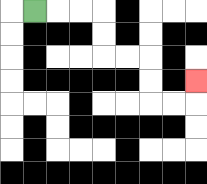{'start': '[1, 0]', 'end': '[8, 3]', 'path_directions': 'R,R,R,D,D,R,R,D,D,R,R,U', 'path_coordinates': '[[1, 0], [2, 0], [3, 0], [4, 0], [4, 1], [4, 2], [5, 2], [6, 2], [6, 3], [6, 4], [7, 4], [8, 4], [8, 3]]'}